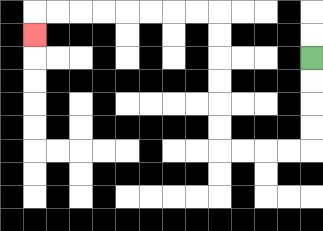{'start': '[13, 2]', 'end': '[1, 1]', 'path_directions': 'D,D,D,D,L,L,L,L,U,U,U,U,U,U,L,L,L,L,L,L,L,L,D', 'path_coordinates': '[[13, 2], [13, 3], [13, 4], [13, 5], [13, 6], [12, 6], [11, 6], [10, 6], [9, 6], [9, 5], [9, 4], [9, 3], [9, 2], [9, 1], [9, 0], [8, 0], [7, 0], [6, 0], [5, 0], [4, 0], [3, 0], [2, 0], [1, 0], [1, 1]]'}